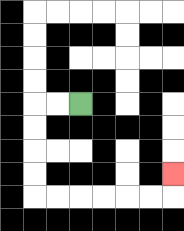{'start': '[3, 4]', 'end': '[7, 7]', 'path_directions': 'L,L,D,D,D,D,R,R,R,R,R,R,U', 'path_coordinates': '[[3, 4], [2, 4], [1, 4], [1, 5], [1, 6], [1, 7], [1, 8], [2, 8], [3, 8], [4, 8], [5, 8], [6, 8], [7, 8], [7, 7]]'}